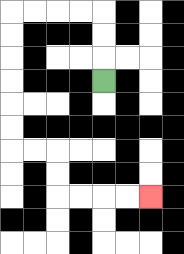{'start': '[4, 3]', 'end': '[6, 8]', 'path_directions': 'U,U,U,L,L,L,L,D,D,D,D,D,D,R,R,D,D,R,R,R,R', 'path_coordinates': '[[4, 3], [4, 2], [4, 1], [4, 0], [3, 0], [2, 0], [1, 0], [0, 0], [0, 1], [0, 2], [0, 3], [0, 4], [0, 5], [0, 6], [1, 6], [2, 6], [2, 7], [2, 8], [3, 8], [4, 8], [5, 8], [6, 8]]'}